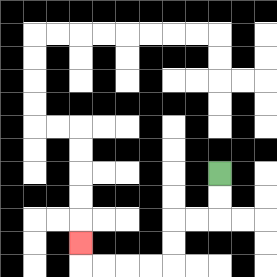{'start': '[9, 7]', 'end': '[3, 10]', 'path_directions': 'D,D,L,L,D,D,L,L,L,L,U', 'path_coordinates': '[[9, 7], [9, 8], [9, 9], [8, 9], [7, 9], [7, 10], [7, 11], [6, 11], [5, 11], [4, 11], [3, 11], [3, 10]]'}